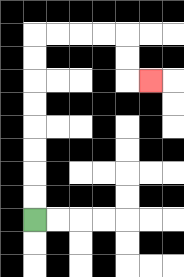{'start': '[1, 9]', 'end': '[6, 3]', 'path_directions': 'U,U,U,U,U,U,U,U,R,R,R,R,D,D,R', 'path_coordinates': '[[1, 9], [1, 8], [1, 7], [1, 6], [1, 5], [1, 4], [1, 3], [1, 2], [1, 1], [2, 1], [3, 1], [4, 1], [5, 1], [5, 2], [5, 3], [6, 3]]'}